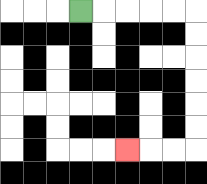{'start': '[3, 0]', 'end': '[5, 6]', 'path_directions': 'R,R,R,R,R,D,D,D,D,D,D,L,L,L', 'path_coordinates': '[[3, 0], [4, 0], [5, 0], [6, 0], [7, 0], [8, 0], [8, 1], [8, 2], [8, 3], [8, 4], [8, 5], [8, 6], [7, 6], [6, 6], [5, 6]]'}